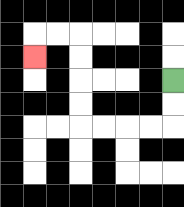{'start': '[7, 3]', 'end': '[1, 2]', 'path_directions': 'D,D,L,L,L,L,U,U,U,U,L,L,D', 'path_coordinates': '[[7, 3], [7, 4], [7, 5], [6, 5], [5, 5], [4, 5], [3, 5], [3, 4], [3, 3], [3, 2], [3, 1], [2, 1], [1, 1], [1, 2]]'}